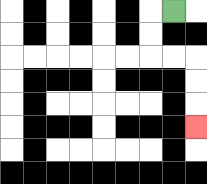{'start': '[7, 0]', 'end': '[8, 5]', 'path_directions': 'L,D,D,R,R,D,D,D', 'path_coordinates': '[[7, 0], [6, 0], [6, 1], [6, 2], [7, 2], [8, 2], [8, 3], [8, 4], [8, 5]]'}